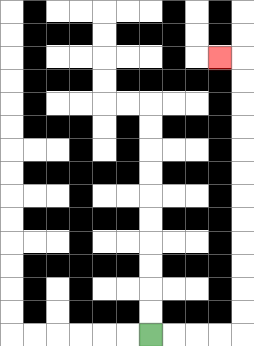{'start': '[6, 14]', 'end': '[9, 2]', 'path_directions': 'R,R,R,R,U,U,U,U,U,U,U,U,U,U,U,U,L', 'path_coordinates': '[[6, 14], [7, 14], [8, 14], [9, 14], [10, 14], [10, 13], [10, 12], [10, 11], [10, 10], [10, 9], [10, 8], [10, 7], [10, 6], [10, 5], [10, 4], [10, 3], [10, 2], [9, 2]]'}